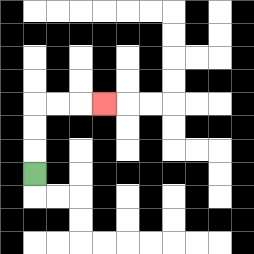{'start': '[1, 7]', 'end': '[4, 4]', 'path_directions': 'U,U,U,R,R,R', 'path_coordinates': '[[1, 7], [1, 6], [1, 5], [1, 4], [2, 4], [3, 4], [4, 4]]'}